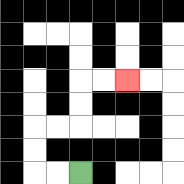{'start': '[3, 7]', 'end': '[5, 3]', 'path_directions': 'L,L,U,U,R,R,U,U,R,R', 'path_coordinates': '[[3, 7], [2, 7], [1, 7], [1, 6], [1, 5], [2, 5], [3, 5], [3, 4], [3, 3], [4, 3], [5, 3]]'}